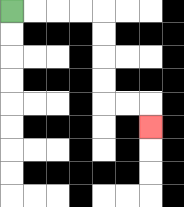{'start': '[0, 0]', 'end': '[6, 5]', 'path_directions': 'R,R,R,R,D,D,D,D,R,R,D', 'path_coordinates': '[[0, 0], [1, 0], [2, 0], [3, 0], [4, 0], [4, 1], [4, 2], [4, 3], [4, 4], [5, 4], [6, 4], [6, 5]]'}